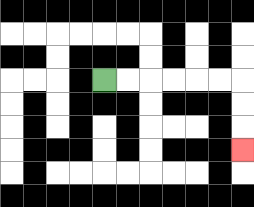{'start': '[4, 3]', 'end': '[10, 6]', 'path_directions': 'R,R,R,R,R,R,D,D,D', 'path_coordinates': '[[4, 3], [5, 3], [6, 3], [7, 3], [8, 3], [9, 3], [10, 3], [10, 4], [10, 5], [10, 6]]'}